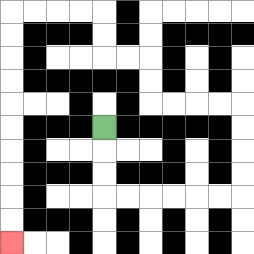{'start': '[4, 5]', 'end': '[0, 10]', 'path_directions': 'D,D,D,R,R,R,R,R,R,U,U,U,U,L,L,L,L,U,U,L,L,U,U,L,L,L,L,D,D,D,D,D,D,D,D,D,D', 'path_coordinates': '[[4, 5], [4, 6], [4, 7], [4, 8], [5, 8], [6, 8], [7, 8], [8, 8], [9, 8], [10, 8], [10, 7], [10, 6], [10, 5], [10, 4], [9, 4], [8, 4], [7, 4], [6, 4], [6, 3], [6, 2], [5, 2], [4, 2], [4, 1], [4, 0], [3, 0], [2, 0], [1, 0], [0, 0], [0, 1], [0, 2], [0, 3], [0, 4], [0, 5], [0, 6], [0, 7], [0, 8], [0, 9], [0, 10]]'}